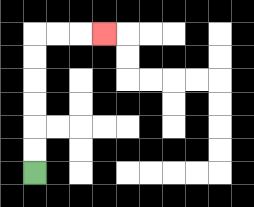{'start': '[1, 7]', 'end': '[4, 1]', 'path_directions': 'U,U,U,U,U,U,R,R,R', 'path_coordinates': '[[1, 7], [1, 6], [1, 5], [1, 4], [1, 3], [1, 2], [1, 1], [2, 1], [3, 1], [4, 1]]'}